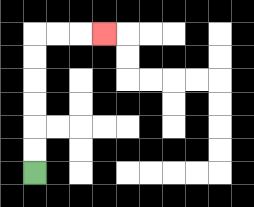{'start': '[1, 7]', 'end': '[4, 1]', 'path_directions': 'U,U,U,U,U,U,R,R,R', 'path_coordinates': '[[1, 7], [1, 6], [1, 5], [1, 4], [1, 3], [1, 2], [1, 1], [2, 1], [3, 1], [4, 1]]'}